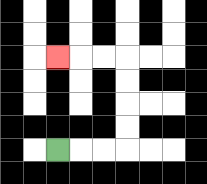{'start': '[2, 6]', 'end': '[2, 2]', 'path_directions': 'R,R,R,U,U,U,U,L,L,L', 'path_coordinates': '[[2, 6], [3, 6], [4, 6], [5, 6], [5, 5], [5, 4], [5, 3], [5, 2], [4, 2], [3, 2], [2, 2]]'}